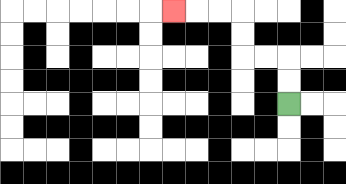{'start': '[12, 4]', 'end': '[7, 0]', 'path_directions': 'U,U,L,L,U,U,L,L,L', 'path_coordinates': '[[12, 4], [12, 3], [12, 2], [11, 2], [10, 2], [10, 1], [10, 0], [9, 0], [8, 0], [7, 0]]'}